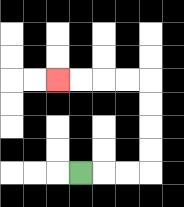{'start': '[3, 7]', 'end': '[2, 3]', 'path_directions': 'R,R,R,U,U,U,U,L,L,L,L', 'path_coordinates': '[[3, 7], [4, 7], [5, 7], [6, 7], [6, 6], [6, 5], [6, 4], [6, 3], [5, 3], [4, 3], [3, 3], [2, 3]]'}